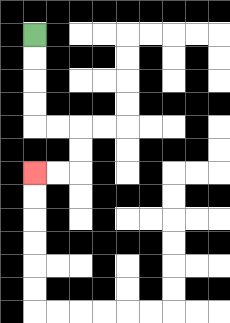{'start': '[1, 1]', 'end': '[1, 7]', 'path_directions': 'D,D,D,D,R,R,D,D,L,L', 'path_coordinates': '[[1, 1], [1, 2], [1, 3], [1, 4], [1, 5], [2, 5], [3, 5], [3, 6], [3, 7], [2, 7], [1, 7]]'}